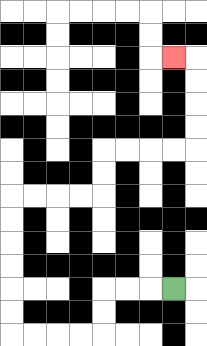{'start': '[7, 12]', 'end': '[7, 2]', 'path_directions': 'L,L,L,D,D,L,L,L,L,U,U,U,U,U,U,R,R,R,R,U,U,R,R,R,R,U,U,U,U,L', 'path_coordinates': '[[7, 12], [6, 12], [5, 12], [4, 12], [4, 13], [4, 14], [3, 14], [2, 14], [1, 14], [0, 14], [0, 13], [0, 12], [0, 11], [0, 10], [0, 9], [0, 8], [1, 8], [2, 8], [3, 8], [4, 8], [4, 7], [4, 6], [5, 6], [6, 6], [7, 6], [8, 6], [8, 5], [8, 4], [8, 3], [8, 2], [7, 2]]'}